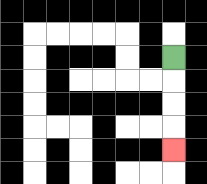{'start': '[7, 2]', 'end': '[7, 6]', 'path_directions': 'D,D,D,D', 'path_coordinates': '[[7, 2], [7, 3], [7, 4], [7, 5], [7, 6]]'}